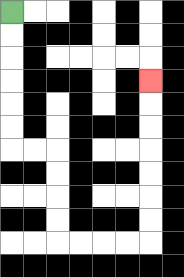{'start': '[0, 0]', 'end': '[6, 3]', 'path_directions': 'D,D,D,D,D,D,R,R,D,D,D,D,R,R,R,R,U,U,U,U,U,U,U', 'path_coordinates': '[[0, 0], [0, 1], [0, 2], [0, 3], [0, 4], [0, 5], [0, 6], [1, 6], [2, 6], [2, 7], [2, 8], [2, 9], [2, 10], [3, 10], [4, 10], [5, 10], [6, 10], [6, 9], [6, 8], [6, 7], [6, 6], [6, 5], [6, 4], [6, 3]]'}